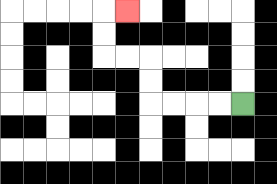{'start': '[10, 4]', 'end': '[5, 0]', 'path_directions': 'L,L,L,L,U,U,L,L,U,U,R', 'path_coordinates': '[[10, 4], [9, 4], [8, 4], [7, 4], [6, 4], [6, 3], [6, 2], [5, 2], [4, 2], [4, 1], [4, 0], [5, 0]]'}